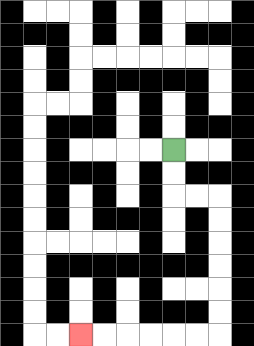{'start': '[7, 6]', 'end': '[3, 14]', 'path_directions': 'D,D,R,R,D,D,D,D,D,D,L,L,L,L,L,L', 'path_coordinates': '[[7, 6], [7, 7], [7, 8], [8, 8], [9, 8], [9, 9], [9, 10], [9, 11], [9, 12], [9, 13], [9, 14], [8, 14], [7, 14], [6, 14], [5, 14], [4, 14], [3, 14]]'}